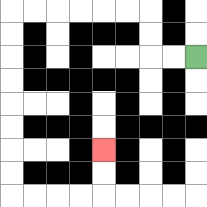{'start': '[8, 2]', 'end': '[4, 6]', 'path_directions': 'L,L,U,U,L,L,L,L,L,L,D,D,D,D,D,D,D,D,R,R,R,R,U,U', 'path_coordinates': '[[8, 2], [7, 2], [6, 2], [6, 1], [6, 0], [5, 0], [4, 0], [3, 0], [2, 0], [1, 0], [0, 0], [0, 1], [0, 2], [0, 3], [0, 4], [0, 5], [0, 6], [0, 7], [0, 8], [1, 8], [2, 8], [3, 8], [4, 8], [4, 7], [4, 6]]'}